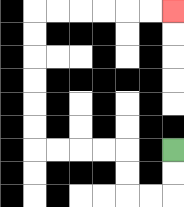{'start': '[7, 6]', 'end': '[7, 0]', 'path_directions': 'D,D,L,L,U,U,L,L,L,L,U,U,U,U,U,U,R,R,R,R,R,R', 'path_coordinates': '[[7, 6], [7, 7], [7, 8], [6, 8], [5, 8], [5, 7], [5, 6], [4, 6], [3, 6], [2, 6], [1, 6], [1, 5], [1, 4], [1, 3], [1, 2], [1, 1], [1, 0], [2, 0], [3, 0], [4, 0], [5, 0], [6, 0], [7, 0]]'}